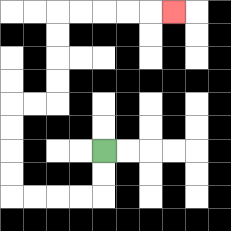{'start': '[4, 6]', 'end': '[7, 0]', 'path_directions': 'D,D,L,L,L,L,U,U,U,U,R,R,U,U,U,U,R,R,R,R,R', 'path_coordinates': '[[4, 6], [4, 7], [4, 8], [3, 8], [2, 8], [1, 8], [0, 8], [0, 7], [0, 6], [0, 5], [0, 4], [1, 4], [2, 4], [2, 3], [2, 2], [2, 1], [2, 0], [3, 0], [4, 0], [5, 0], [6, 0], [7, 0]]'}